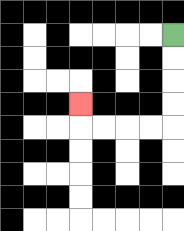{'start': '[7, 1]', 'end': '[3, 4]', 'path_directions': 'D,D,D,D,L,L,L,L,U', 'path_coordinates': '[[7, 1], [7, 2], [7, 3], [7, 4], [7, 5], [6, 5], [5, 5], [4, 5], [3, 5], [3, 4]]'}